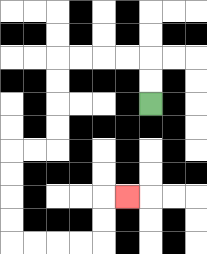{'start': '[6, 4]', 'end': '[5, 8]', 'path_directions': 'U,U,L,L,L,L,D,D,D,D,L,L,D,D,D,D,R,R,R,R,U,U,R', 'path_coordinates': '[[6, 4], [6, 3], [6, 2], [5, 2], [4, 2], [3, 2], [2, 2], [2, 3], [2, 4], [2, 5], [2, 6], [1, 6], [0, 6], [0, 7], [0, 8], [0, 9], [0, 10], [1, 10], [2, 10], [3, 10], [4, 10], [4, 9], [4, 8], [5, 8]]'}